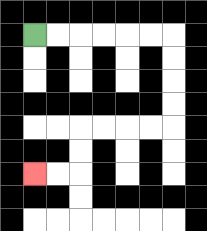{'start': '[1, 1]', 'end': '[1, 7]', 'path_directions': 'R,R,R,R,R,R,D,D,D,D,L,L,L,L,D,D,L,L', 'path_coordinates': '[[1, 1], [2, 1], [3, 1], [4, 1], [5, 1], [6, 1], [7, 1], [7, 2], [7, 3], [7, 4], [7, 5], [6, 5], [5, 5], [4, 5], [3, 5], [3, 6], [3, 7], [2, 7], [1, 7]]'}